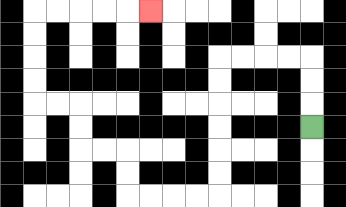{'start': '[13, 5]', 'end': '[6, 0]', 'path_directions': 'U,U,U,L,L,L,L,D,D,D,D,D,D,L,L,L,L,U,U,L,L,U,U,L,L,U,U,U,U,R,R,R,R,R', 'path_coordinates': '[[13, 5], [13, 4], [13, 3], [13, 2], [12, 2], [11, 2], [10, 2], [9, 2], [9, 3], [9, 4], [9, 5], [9, 6], [9, 7], [9, 8], [8, 8], [7, 8], [6, 8], [5, 8], [5, 7], [5, 6], [4, 6], [3, 6], [3, 5], [3, 4], [2, 4], [1, 4], [1, 3], [1, 2], [1, 1], [1, 0], [2, 0], [3, 0], [4, 0], [5, 0], [6, 0]]'}